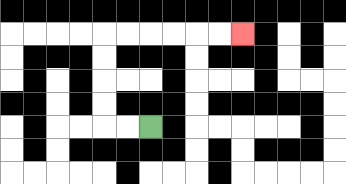{'start': '[6, 5]', 'end': '[10, 1]', 'path_directions': 'L,L,U,U,U,U,R,R,R,R,R,R', 'path_coordinates': '[[6, 5], [5, 5], [4, 5], [4, 4], [4, 3], [4, 2], [4, 1], [5, 1], [6, 1], [7, 1], [8, 1], [9, 1], [10, 1]]'}